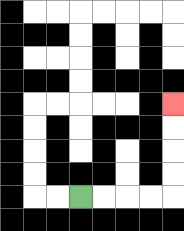{'start': '[3, 8]', 'end': '[7, 4]', 'path_directions': 'R,R,R,R,U,U,U,U', 'path_coordinates': '[[3, 8], [4, 8], [5, 8], [6, 8], [7, 8], [7, 7], [7, 6], [7, 5], [7, 4]]'}